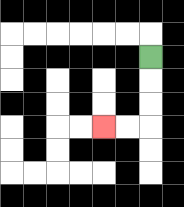{'start': '[6, 2]', 'end': '[4, 5]', 'path_directions': 'D,D,D,L,L', 'path_coordinates': '[[6, 2], [6, 3], [6, 4], [6, 5], [5, 5], [4, 5]]'}